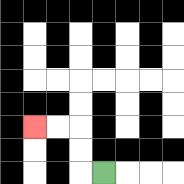{'start': '[4, 7]', 'end': '[1, 5]', 'path_directions': 'L,U,U,L,L', 'path_coordinates': '[[4, 7], [3, 7], [3, 6], [3, 5], [2, 5], [1, 5]]'}